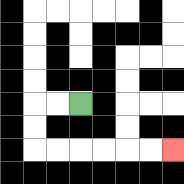{'start': '[3, 4]', 'end': '[7, 6]', 'path_directions': 'L,L,D,D,R,R,R,R,R,R', 'path_coordinates': '[[3, 4], [2, 4], [1, 4], [1, 5], [1, 6], [2, 6], [3, 6], [4, 6], [5, 6], [6, 6], [7, 6]]'}